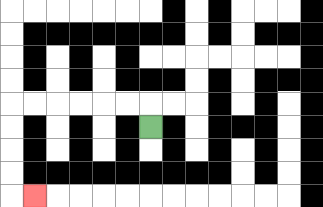{'start': '[6, 5]', 'end': '[1, 8]', 'path_directions': 'U,L,L,L,L,L,L,D,D,D,D,R', 'path_coordinates': '[[6, 5], [6, 4], [5, 4], [4, 4], [3, 4], [2, 4], [1, 4], [0, 4], [0, 5], [0, 6], [0, 7], [0, 8], [1, 8]]'}